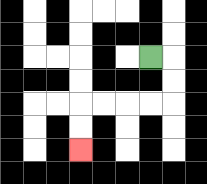{'start': '[6, 2]', 'end': '[3, 6]', 'path_directions': 'R,D,D,L,L,L,L,D,D', 'path_coordinates': '[[6, 2], [7, 2], [7, 3], [7, 4], [6, 4], [5, 4], [4, 4], [3, 4], [3, 5], [3, 6]]'}